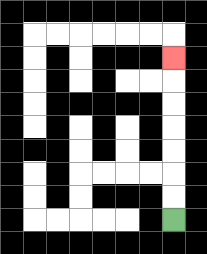{'start': '[7, 9]', 'end': '[7, 2]', 'path_directions': 'U,U,U,U,U,U,U', 'path_coordinates': '[[7, 9], [7, 8], [7, 7], [7, 6], [7, 5], [7, 4], [7, 3], [7, 2]]'}